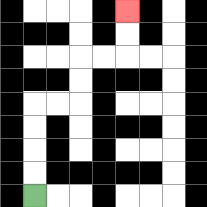{'start': '[1, 8]', 'end': '[5, 0]', 'path_directions': 'U,U,U,U,R,R,U,U,R,R,U,U', 'path_coordinates': '[[1, 8], [1, 7], [1, 6], [1, 5], [1, 4], [2, 4], [3, 4], [3, 3], [3, 2], [4, 2], [5, 2], [5, 1], [5, 0]]'}